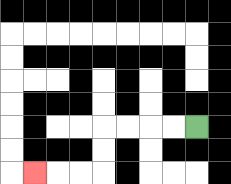{'start': '[8, 5]', 'end': '[1, 7]', 'path_directions': 'L,L,L,L,D,D,L,L,L', 'path_coordinates': '[[8, 5], [7, 5], [6, 5], [5, 5], [4, 5], [4, 6], [4, 7], [3, 7], [2, 7], [1, 7]]'}